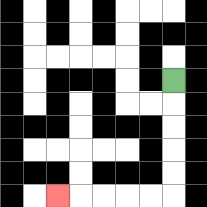{'start': '[7, 3]', 'end': '[2, 8]', 'path_directions': 'D,D,D,D,D,L,L,L,L,L', 'path_coordinates': '[[7, 3], [7, 4], [7, 5], [7, 6], [7, 7], [7, 8], [6, 8], [5, 8], [4, 8], [3, 8], [2, 8]]'}